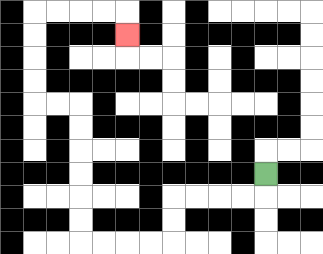{'start': '[11, 7]', 'end': '[5, 1]', 'path_directions': 'D,L,L,L,L,D,D,L,L,L,L,U,U,U,U,U,U,L,L,U,U,U,U,R,R,R,R,D', 'path_coordinates': '[[11, 7], [11, 8], [10, 8], [9, 8], [8, 8], [7, 8], [7, 9], [7, 10], [6, 10], [5, 10], [4, 10], [3, 10], [3, 9], [3, 8], [3, 7], [3, 6], [3, 5], [3, 4], [2, 4], [1, 4], [1, 3], [1, 2], [1, 1], [1, 0], [2, 0], [3, 0], [4, 0], [5, 0], [5, 1]]'}